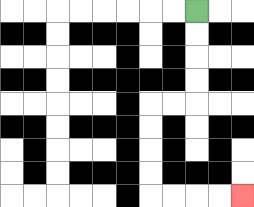{'start': '[8, 0]', 'end': '[10, 8]', 'path_directions': 'D,D,D,D,L,L,D,D,D,D,R,R,R,R', 'path_coordinates': '[[8, 0], [8, 1], [8, 2], [8, 3], [8, 4], [7, 4], [6, 4], [6, 5], [6, 6], [6, 7], [6, 8], [7, 8], [8, 8], [9, 8], [10, 8]]'}